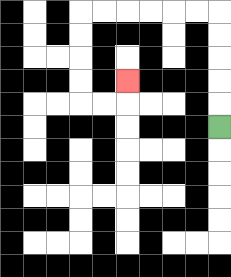{'start': '[9, 5]', 'end': '[5, 3]', 'path_directions': 'U,U,U,U,U,L,L,L,L,L,L,D,D,D,D,R,R,U', 'path_coordinates': '[[9, 5], [9, 4], [9, 3], [9, 2], [9, 1], [9, 0], [8, 0], [7, 0], [6, 0], [5, 0], [4, 0], [3, 0], [3, 1], [3, 2], [3, 3], [3, 4], [4, 4], [5, 4], [5, 3]]'}